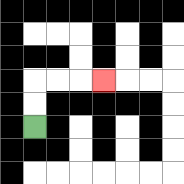{'start': '[1, 5]', 'end': '[4, 3]', 'path_directions': 'U,U,R,R,R', 'path_coordinates': '[[1, 5], [1, 4], [1, 3], [2, 3], [3, 3], [4, 3]]'}